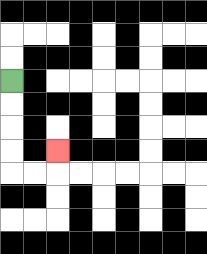{'start': '[0, 3]', 'end': '[2, 6]', 'path_directions': 'D,D,D,D,R,R,U', 'path_coordinates': '[[0, 3], [0, 4], [0, 5], [0, 6], [0, 7], [1, 7], [2, 7], [2, 6]]'}